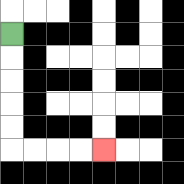{'start': '[0, 1]', 'end': '[4, 6]', 'path_directions': 'D,D,D,D,D,R,R,R,R', 'path_coordinates': '[[0, 1], [0, 2], [0, 3], [0, 4], [0, 5], [0, 6], [1, 6], [2, 6], [3, 6], [4, 6]]'}